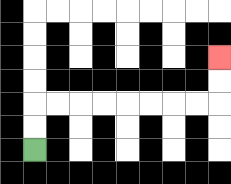{'start': '[1, 6]', 'end': '[9, 2]', 'path_directions': 'U,U,R,R,R,R,R,R,R,R,U,U', 'path_coordinates': '[[1, 6], [1, 5], [1, 4], [2, 4], [3, 4], [4, 4], [5, 4], [6, 4], [7, 4], [8, 4], [9, 4], [9, 3], [9, 2]]'}